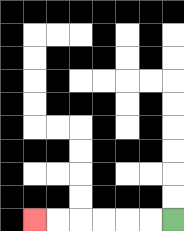{'start': '[7, 9]', 'end': '[1, 9]', 'path_directions': 'L,L,L,L,L,L', 'path_coordinates': '[[7, 9], [6, 9], [5, 9], [4, 9], [3, 9], [2, 9], [1, 9]]'}